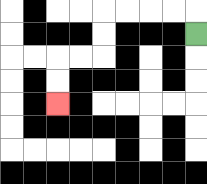{'start': '[8, 1]', 'end': '[2, 4]', 'path_directions': 'U,L,L,L,L,D,D,L,L,D,D', 'path_coordinates': '[[8, 1], [8, 0], [7, 0], [6, 0], [5, 0], [4, 0], [4, 1], [4, 2], [3, 2], [2, 2], [2, 3], [2, 4]]'}